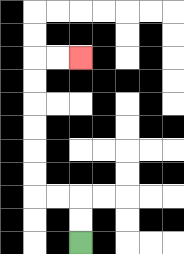{'start': '[3, 10]', 'end': '[3, 2]', 'path_directions': 'U,U,L,L,U,U,U,U,U,U,R,R', 'path_coordinates': '[[3, 10], [3, 9], [3, 8], [2, 8], [1, 8], [1, 7], [1, 6], [1, 5], [1, 4], [1, 3], [1, 2], [2, 2], [3, 2]]'}